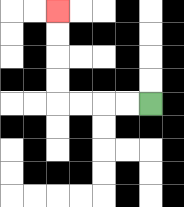{'start': '[6, 4]', 'end': '[2, 0]', 'path_directions': 'L,L,L,L,U,U,U,U', 'path_coordinates': '[[6, 4], [5, 4], [4, 4], [3, 4], [2, 4], [2, 3], [2, 2], [2, 1], [2, 0]]'}